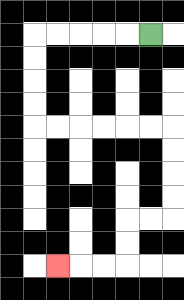{'start': '[6, 1]', 'end': '[2, 11]', 'path_directions': 'L,L,L,L,L,D,D,D,D,R,R,R,R,R,R,D,D,D,D,L,L,D,D,L,L,L', 'path_coordinates': '[[6, 1], [5, 1], [4, 1], [3, 1], [2, 1], [1, 1], [1, 2], [1, 3], [1, 4], [1, 5], [2, 5], [3, 5], [4, 5], [5, 5], [6, 5], [7, 5], [7, 6], [7, 7], [7, 8], [7, 9], [6, 9], [5, 9], [5, 10], [5, 11], [4, 11], [3, 11], [2, 11]]'}